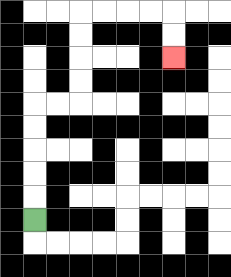{'start': '[1, 9]', 'end': '[7, 2]', 'path_directions': 'U,U,U,U,U,R,R,U,U,U,U,R,R,R,R,D,D', 'path_coordinates': '[[1, 9], [1, 8], [1, 7], [1, 6], [1, 5], [1, 4], [2, 4], [3, 4], [3, 3], [3, 2], [3, 1], [3, 0], [4, 0], [5, 0], [6, 0], [7, 0], [7, 1], [7, 2]]'}